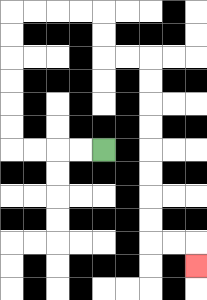{'start': '[4, 6]', 'end': '[8, 11]', 'path_directions': 'L,L,L,L,U,U,U,U,U,U,R,R,R,R,D,D,R,R,D,D,D,D,D,D,D,D,R,R,D', 'path_coordinates': '[[4, 6], [3, 6], [2, 6], [1, 6], [0, 6], [0, 5], [0, 4], [0, 3], [0, 2], [0, 1], [0, 0], [1, 0], [2, 0], [3, 0], [4, 0], [4, 1], [4, 2], [5, 2], [6, 2], [6, 3], [6, 4], [6, 5], [6, 6], [6, 7], [6, 8], [6, 9], [6, 10], [7, 10], [8, 10], [8, 11]]'}